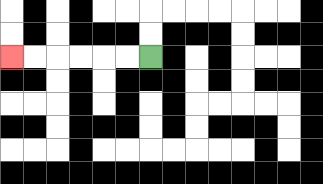{'start': '[6, 2]', 'end': '[0, 2]', 'path_directions': 'L,L,L,L,L,L', 'path_coordinates': '[[6, 2], [5, 2], [4, 2], [3, 2], [2, 2], [1, 2], [0, 2]]'}